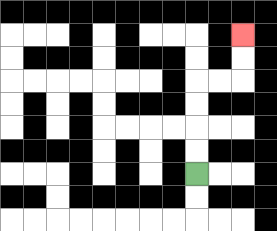{'start': '[8, 7]', 'end': '[10, 1]', 'path_directions': 'U,U,U,U,R,R,U,U', 'path_coordinates': '[[8, 7], [8, 6], [8, 5], [8, 4], [8, 3], [9, 3], [10, 3], [10, 2], [10, 1]]'}